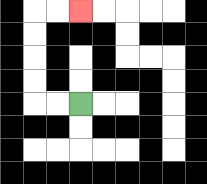{'start': '[3, 4]', 'end': '[3, 0]', 'path_directions': 'L,L,U,U,U,U,R,R', 'path_coordinates': '[[3, 4], [2, 4], [1, 4], [1, 3], [1, 2], [1, 1], [1, 0], [2, 0], [3, 0]]'}